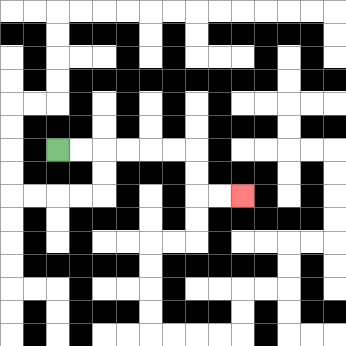{'start': '[2, 6]', 'end': '[10, 8]', 'path_directions': 'R,R,R,R,R,R,D,D,R,R', 'path_coordinates': '[[2, 6], [3, 6], [4, 6], [5, 6], [6, 6], [7, 6], [8, 6], [8, 7], [8, 8], [9, 8], [10, 8]]'}